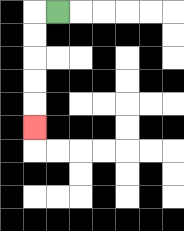{'start': '[2, 0]', 'end': '[1, 5]', 'path_directions': 'L,D,D,D,D,D', 'path_coordinates': '[[2, 0], [1, 0], [1, 1], [1, 2], [1, 3], [1, 4], [1, 5]]'}